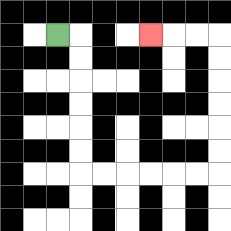{'start': '[2, 1]', 'end': '[6, 1]', 'path_directions': 'R,D,D,D,D,D,D,R,R,R,R,R,R,U,U,U,U,U,U,L,L,L', 'path_coordinates': '[[2, 1], [3, 1], [3, 2], [3, 3], [3, 4], [3, 5], [3, 6], [3, 7], [4, 7], [5, 7], [6, 7], [7, 7], [8, 7], [9, 7], [9, 6], [9, 5], [9, 4], [9, 3], [9, 2], [9, 1], [8, 1], [7, 1], [6, 1]]'}